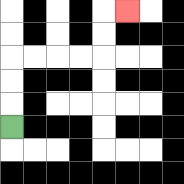{'start': '[0, 5]', 'end': '[5, 0]', 'path_directions': 'U,U,U,R,R,R,R,U,U,R', 'path_coordinates': '[[0, 5], [0, 4], [0, 3], [0, 2], [1, 2], [2, 2], [3, 2], [4, 2], [4, 1], [4, 0], [5, 0]]'}